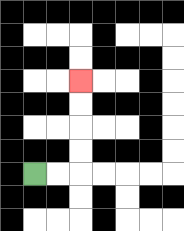{'start': '[1, 7]', 'end': '[3, 3]', 'path_directions': 'R,R,U,U,U,U', 'path_coordinates': '[[1, 7], [2, 7], [3, 7], [3, 6], [3, 5], [3, 4], [3, 3]]'}